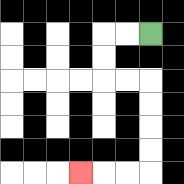{'start': '[6, 1]', 'end': '[3, 7]', 'path_directions': 'L,L,D,D,R,R,D,D,D,D,L,L,L', 'path_coordinates': '[[6, 1], [5, 1], [4, 1], [4, 2], [4, 3], [5, 3], [6, 3], [6, 4], [6, 5], [6, 6], [6, 7], [5, 7], [4, 7], [3, 7]]'}